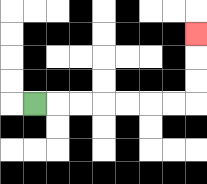{'start': '[1, 4]', 'end': '[8, 1]', 'path_directions': 'R,R,R,R,R,R,R,U,U,U', 'path_coordinates': '[[1, 4], [2, 4], [3, 4], [4, 4], [5, 4], [6, 4], [7, 4], [8, 4], [8, 3], [8, 2], [8, 1]]'}